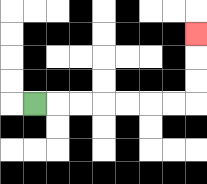{'start': '[1, 4]', 'end': '[8, 1]', 'path_directions': 'R,R,R,R,R,R,R,U,U,U', 'path_coordinates': '[[1, 4], [2, 4], [3, 4], [4, 4], [5, 4], [6, 4], [7, 4], [8, 4], [8, 3], [8, 2], [8, 1]]'}